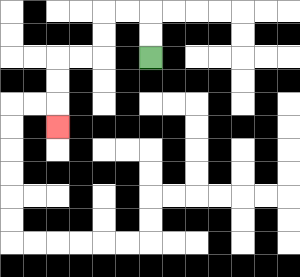{'start': '[6, 2]', 'end': '[2, 5]', 'path_directions': 'U,U,L,L,D,D,L,L,D,D,D', 'path_coordinates': '[[6, 2], [6, 1], [6, 0], [5, 0], [4, 0], [4, 1], [4, 2], [3, 2], [2, 2], [2, 3], [2, 4], [2, 5]]'}